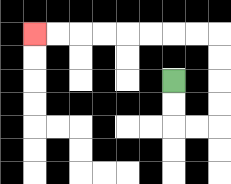{'start': '[7, 3]', 'end': '[1, 1]', 'path_directions': 'D,D,R,R,U,U,U,U,L,L,L,L,L,L,L,L', 'path_coordinates': '[[7, 3], [7, 4], [7, 5], [8, 5], [9, 5], [9, 4], [9, 3], [9, 2], [9, 1], [8, 1], [7, 1], [6, 1], [5, 1], [4, 1], [3, 1], [2, 1], [1, 1]]'}